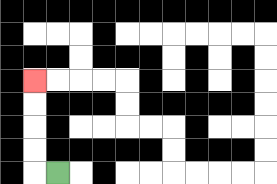{'start': '[2, 7]', 'end': '[1, 3]', 'path_directions': 'L,U,U,U,U', 'path_coordinates': '[[2, 7], [1, 7], [1, 6], [1, 5], [1, 4], [1, 3]]'}